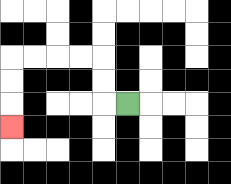{'start': '[5, 4]', 'end': '[0, 5]', 'path_directions': 'L,U,U,L,L,L,L,D,D,D', 'path_coordinates': '[[5, 4], [4, 4], [4, 3], [4, 2], [3, 2], [2, 2], [1, 2], [0, 2], [0, 3], [0, 4], [0, 5]]'}